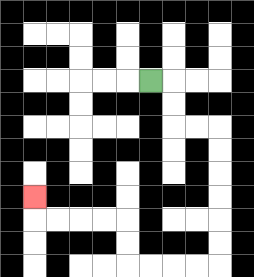{'start': '[6, 3]', 'end': '[1, 8]', 'path_directions': 'R,D,D,R,R,D,D,D,D,D,D,L,L,L,L,U,U,L,L,L,L,U', 'path_coordinates': '[[6, 3], [7, 3], [7, 4], [7, 5], [8, 5], [9, 5], [9, 6], [9, 7], [9, 8], [9, 9], [9, 10], [9, 11], [8, 11], [7, 11], [6, 11], [5, 11], [5, 10], [5, 9], [4, 9], [3, 9], [2, 9], [1, 9], [1, 8]]'}